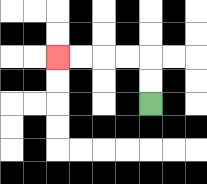{'start': '[6, 4]', 'end': '[2, 2]', 'path_directions': 'U,U,L,L,L,L', 'path_coordinates': '[[6, 4], [6, 3], [6, 2], [5, 2], [4, 2], [3, 2], [2, 2]]'}